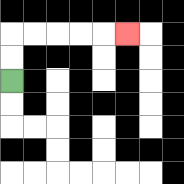{'start': '[0, 3]', 'end': '[5, 1]', 'path_directions': 'U,U,R,R,R,R,R', 'path_coordinates': '[[0, 3], [0, 2], [0, 1], [1, 1], [2, 1], [3, 1], [4, 1], [5, 1]]'}